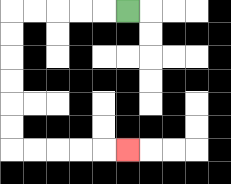{'start': '[5, 0]', 'end': '[5, 6]', 'path_directions': 'L,L,L,L,L,D,D,D,D,D,D,R,R,R,R,R', 'path_coordinates': '[[5, 0], [4, 0], [3, 0], [2, 0], [1, 0], [0, 0], [0, 1], [0, 2], [0, 3], [0, 4], [0, 5], [0, 6], [1, 6], [2, 6], [3, 6], [4, 6], [5, 6]]'}